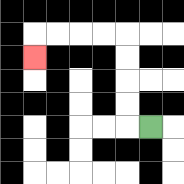{'start': '[6, 5]', 'end': '[1, 2]', 'path_directions': 'L,U,U,U,U,L,L,L,L,D', 'path_coordinates': '[[6, 5], [5, 5], [5, 4], [5, 3], [5, 2], [5, 1], [4, 1], [3, 1], [2, 1], [1, 1], [1, 2]]'}